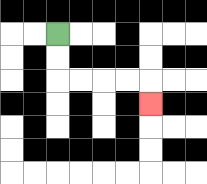{'start': '[2, 1]', 'end': '[6, 4]', 'path_directions': 'D,D,R,R,R,R,D', 'path_coordinates': '[[2, 1], [2, 2], [2, 3], [3, 3], [4, 3], [5, 3], [6, 3], [6, 4]]'}